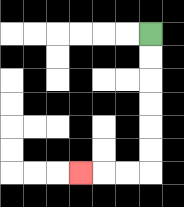{'start': '[6, 1]', 'end': '[3, 7]', 'path_directions': 'D,D,D,D,D,D,L,L,L', 'path_coordinates': '[[6, 1], [6, 2], [6, 3], [6, 4], [6, 5], [6, 6], [6, 7], [5, 7], [4, 7], [3, 7]]'}